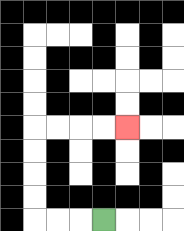{'start': '[4, 9]', 'end': '[5, 5]', 'path_directions': 'L,L,L,U,U,U,U,R,R,R,R', 'path_coordinates': '[[4, 9], [3, 9], [2, 9], [1, 9], [1, 8], [1, 7], [1, 6], [1, 5], [2, 5], [3, 5], [4, 5], [5, 5]]'}